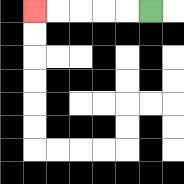{'start': '[6, 0]', 'end': '[1, 0]', 'path_directions': 'L,L,L,L,L', 'path_coordinates': '[[6, 0], [5, 0], [4, 0], [3, 0], [2, 0], [1, 0]]'}